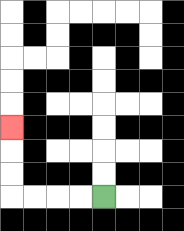{'start': '[4, 8]', 'end': '[0, 5]', 'path_directions': 'L,L,L,L,U,U,U', 'path_coordinates': '[[4, 8], [3, 8], [2, 8], [1, 8], [0, 8], [0, 7], [0, 6], [0, 5]]'}